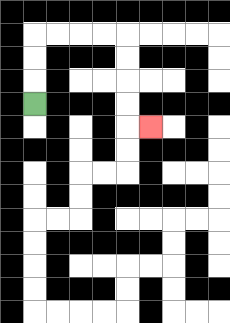{'start': '[1, 4]', 'end': '[6, 5]', 'path_directions': 'U,U,U,R,R,R,R,D,D,D,D,R', 'path_coordinates': '[[1, 4], [1, 3], [1, 2], [1, 1], [2, 1], [3, 1], [4, 1], [5, 1], [5, 2], [5, 3], [5, 4], [5, 5], [6, 5]]'}